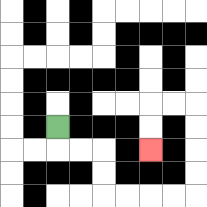{'start': '[2, 5]', 'end': '[6, 6]', 'path_directions': 'D,R,R,D,D,R,R,R,R,U,U,U,U,L,L,D,D', 'path_coordinates': '[[2, 5], [2, 6], [3, 6], [4, 6], [4, 7], [4, 8], [5, 8], [6, 8], [7, 8], [8, 8], [8, 7], [8, 6], [8, 5], [8, 4], [7, 4], [6, 4], [6, 5], [6, 6]]'}